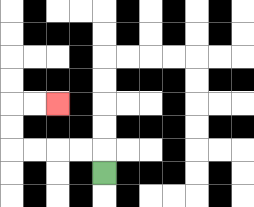{'start': '[4, 7]', 'end': '[2, 4]', 'path_directions': 'U,L,L,L,L,U,U,R,R', 'path_coordinates': '[[4, 7], [4, 6], [3, 6], [2, 6], [1, 6], [0, 6], [0, 5], [0, 4], [1, 4], [2, 4]]'}